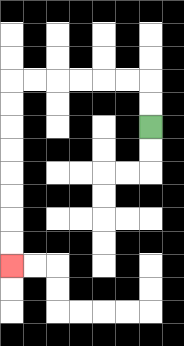{'start': '[6, 5]', 'end': '[0, 11]', 'path_directions': 'U,U,L,L,L,L,L,L,D,D,D,D,D,D,D,D', 'path_coordinates': '[[6, 5], [6, 4], [6, 3], [5, 3], [4, 3], [3, 3], [2, 3], [1, 3], [0, 3], [0, 4], [0, 5], [0, 6], [0, 7], [0, 8], [0, 9], [0, 10], [0, 11]]'}